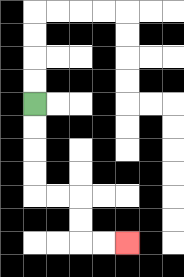{'start': '[1, 4]', 'end': '[5, 10]', 'path_directions': 'D,D,D,D,R,R,D,D,R,R', 'path_coordinates': '[[1, 4], [1, 5], [1, 6], [1, 7], [1, 8], [2, 8], [3, 8], [3, 9], [3, 10], [4, 10], [5, 10]]'}